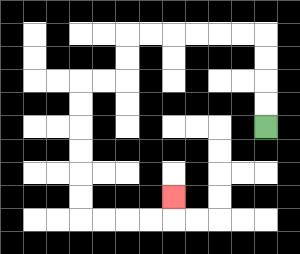{'start': '[11, 5]', 'end': '[7, 8]', 'path_directions': 'U,U,U,U,L,L,L,L,L,L,D,D,L,L,D,D,D,D,D,D,R,R,R,R,U', 'path_coordinates': '[[11, 5], [11, 4], [11, 3], [11, 2], [11, 1], [10, 1], [9, 1], [8, 1], [7, 1], [6, 1], [5, 1], [5, 2], [5, 3], [4, 3], [3, 3], [3, 4], [3, 5], [3, 6], [3, 7], [3, 8], [3, 9], [4, 9], [5, 9], [6, 9], [7, 9], [7, 8]]'}